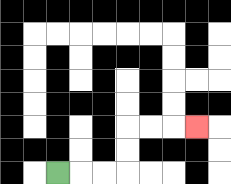{'start': '[2, 7]', 'end': '[8, 5]', 'path_directions': 'R,R,R,U,U,R,R,R', 'path_coordinates': '[[2, 7], [3, 7], [4, 7], [5, 7], [5, 6], [5, 5], [6, 5], [7, 5], [8, 5]]'}